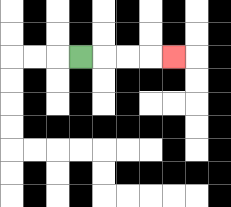{'start': '[3, 2]', 'end': '[7, 2]', 'path_directions': 'R,R,R,R', 'path_coordinates': '[[3, 2], [4, 2], [5, 2], [6, 2], [7, 2]]'}